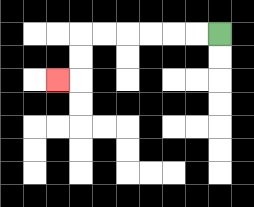{'start': '[9, 1]', 'end': '[2, 3]', 'path_directions': 'L,L,L,L,L,L,D,D,L', 'path_coordinates': '[[9, 1], [8, 1], [7, 1], [6, 1], [5, 1], [4, 1], [3, 1], [3, 2], [3, 3], [2, 3]]'}